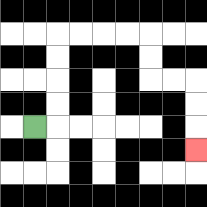{'start': '[1, 5]', 'end': '[8, 6]', 'path_directions': 'R,U,U,U,U,R,R,R,R,D,D,R,R,D,D,D', 'path_coordinates': '[[1, 5], [2, 5], [2, 4], [2, 3], [2, 2], [2, 1], [3, 1], [4, 1], [5, 1], [6, 1], [6, 2], [6, 3], [7, 3], [8, 3], [8, 4], [8, 5], [8, 6]]'}